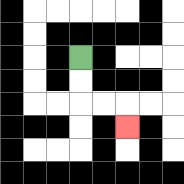{'start': '[3, 2]', 'end': '[5, 5]', 'path_directions': 'D,D,R,R,D', 'path_coordinates': '[[3, 2], [3, 3], [3, 4], [4, 4], [5, 4], [5, 5]]'}